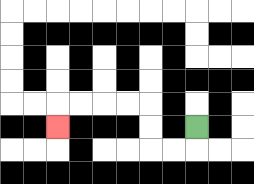{'start': '[8, 5]', 'end': '[2, 5]', 'path_directions': 'D,L,L,U,U,L,L,L,L,D', 'path_coordinates': '[[8, 5], [8, 6], [7, 6], [6, 6], [6, 5], [6, 4], [5, 4], [4, 4], [3, 4], [2, 4], [2, 5]]'}